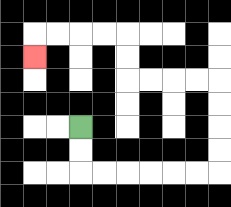{'start': '[3, 5]', 'end': '[1, 2]', 'path_directions': 'D,D,R,R,R,R,R,R,U,U,U,U,L,L,L,L,U,U,L,L,L,L,D', 'path_coordinates': '[[3, 5], [3, 6], [3, 7], [4, 7], [5, 7], [6, 7], [7, 7], [8, 7], [9, 7], [9, 6], [9, 5], [9, 4], [9, 3], [8, 3], [7, 3], [6, 3], [5, 3], [5, 2], [5, 1], [4, 1], [3, 1], [2, 1], [1, 1], [1, 2]]'}